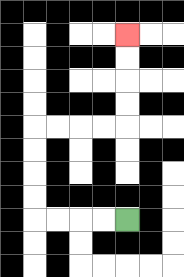{'start': '[5, 9]', 'end': '[5, 1]', 'path_directions': 'L,L,L,L,U,U,U,U,R,R,R,R,U,U,U,U', 'path_coordinates': '[[5, 9], [4, 9], [3, 9], [2, 9], [1, 9], [1, 8], [1, 7], [1, 6], [1, 5], [2, 5], [3, 5], [4, 5], [5, 5], [5, 4], [5, 3], [5, 2], [5, 1]]'}